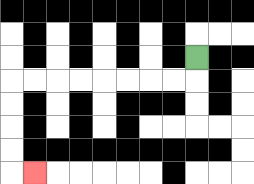{'start': '[8, 2]', 'end': '[1, 7]', 'path_directions': 'D,L,L,L,L,L,L,L,L,D,D,D,D,R', 'path_coordinates': '[[8, 2], [8, 3], [7, 3], [6, 3], [5, 3], [4, 3], [3, 3], [2, 3], [1, 3], [0, 3], [0, 4], [0, 5], [0, 6], [0, 7], [1, 7]]'}